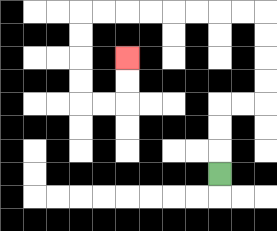{'start': '[9, 7]', 'end': '[5, 2]', 'path_directions': 'U,U,U,R,R,U,U,U,U,L,L,L,L,L,L,L,L,D,D,D,D,R,R,U,U', 'path_coordinates': '[[9, 7], [9, 6], [9, 5], [9, 4], [10, 4], [11, 4], [11, 3], [11, 2], [11, 1], [11, 0], [10, 0], [9, 0], [8, 0], [7, 0], [6, 0], [5, 0], [4, 0], [3, 0], [3, 1], [3, 2], [3, 3], [3, 4], [4, 4], [5, 4], [5, 3], [5, 2]]'}